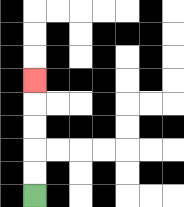{'start': '[1, 8]', 'end': '[1, 3]', 'path_directions': 'U,U,U,U,U', 'path_coordinates': '[[1, 8], [1, 7], [1, 6], [1, 5], [1, 4], [1, 3]]'}